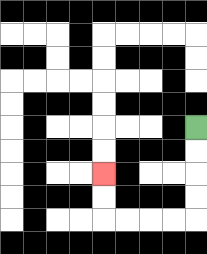{'start': '[8, 5]', 'end': '[4, 7]', 'path_directions': 'D,D,D,D,L,L,L,L,U,U', 'path_coordinates': '[[8, 5], [8, 6], [8, 7], [8, 8], [8, 9], [7, 9], [6, 9], [5, 9], [4, 9], [4, 8], [4, 7]]'}